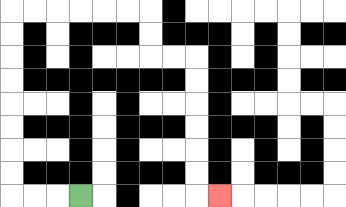{'start': '[3, 8]', 'end': '[9, 8]', 'path_directions': 'L,L,L,U,U,U,U,U,U,U,U,R,R,R,R,R,R,D,D,R,R,D,D,D,D,D,D,R', 'path_coordinates': '[[3, 8], [2, 8], [1, 8], [0, 8], [0, 7], [0, 6], [0, 5], [0, 4], [0, 3], [0, 2], [0, 1], [0, 0], [1, 0], [2, 0], [3, 0], [4, 0], [5, 0], [6, 0], [6, 1], [6, 2], [7, 2], [8, 2], [8, 3], [8, 4], [8, 5], [8, 6], [8, 7], [8, 8], [9, 8]]'}